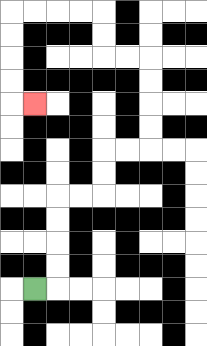{'start': '[1, 12]', 'end': '[1, 4]', 'path_directions': 'R,U,U,U,U,R,R,U,U,R,R,U,U,U,U,L,L,U,U,L,L,L,L,D,D,D,D,R', 'path_coordinates': '[[1, 12], [2, 12], [2, 11], [2, 10], [2, 9], [2, 8], [3, 8], [4, 8], [4, 7], [4, 6], [5, 6], [6, 6], [6, 5], [6, 4], [6, 3], [6, 2], [5, 2], [4, 2], [4, 1], [4, 0], [3, 0], [2, 0], [1, 0], [0, 0], [0, 1], [0, 2], [0, 3], [0, 4], [1, 4]]'}